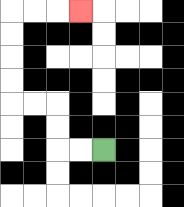{'start': '[4, 6]', 'end': '[3, 0]', 'path_directions': 'L,L,U,U,L,L,U,U,U,U,R,R,R', 'path_coordinates': '[[4, 6], [3, 6], [2, 6], [2, 5], [2, 4], [1, 4], [0, 4], [0, 3], [0, 2], [0, 1], [0, 0], [1, 0], [2, 0], [3, 0]]'}